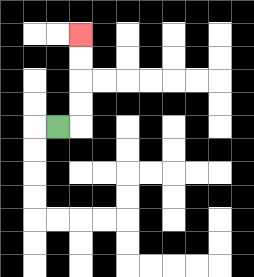{'start': '[2, 5]', 'end': '[3, 1]', 'path_directions': 'R,U,U,U,U', 'path_coordinates': '[[2, 5], [3, 5], [3, 4], [3, 3], [3, 2], [3, 1]]'}